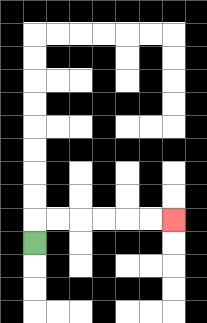{'start': '[1, 10]', 'end': '[7, 9]', 'path_directions': 'U,R,R,R,R,R,R', 'path_coordinates': '[[1, 10], [1, 9], [2, 9], [3, 9], [4, 9], [5, 9], [6, 9], [7, 9]]'}